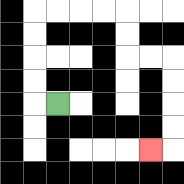{'start': '[2, 4]', 'end': '[6, 6]', 'path_directions': 'L,U,U,U,U,R,R,R,R,D,D,R,R,D,D,D,D,L', 'path_coordinates': '[[2, 4], [1, 4], [1, 3], [1, 2], [1, 1], [1, 0], [2, 0], [3, 0], [4, 0], [5, 0], [5, 1], [5, 2], [6, 2], [7, 2], [7, 3], [7, 4], [7, 5], [7, 6], [6, 6]]'}